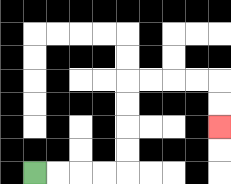{'start': '[1, 7]', 'end': '[9, 5]', 'path_directions': 'R,R,R,R,U,U,U,U,R,R,R,R,D,D', 'path_coordinates': '[[1, 7], [2, 7], [3, 7], [4, 7], [5, 7], [5, 6], [5, 5], [5, 4], [5, 3], [6, 3], [7, 3], [8, 3], [9, 3], [9, 4], [9, 5]]'}